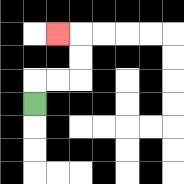{'start': '[1, 4]', 'end': '[2, 1]', 'path_directions': 'U,R,R,U,U,L', 'path_coordinates': '[[1, 4], [1, 3], [2, 3], [3, 3], [3, 2], [3, 1], [2, 1]]'}